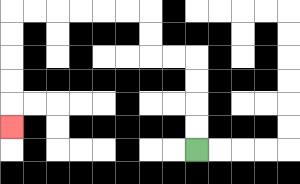{'start': '[8, 6]', 'end': '[0, 5]', 'path_directions': 'U,U,U,U,L,L,U,U,L,L,L,L,L,L,D,D,D,D,D', 'path_coordinates': '[[8, 6], [8, 5], [8, 4], [8, 3], [8, 2], [7, 2], [6, 2], [6, 1], [6, 0], [5, 0], [4, 0], [3, 0], [2, 0], [1, 0], [0, 0], [0, 1], [0, 2], [0, 3], [0, 4], [0, 5]]'}